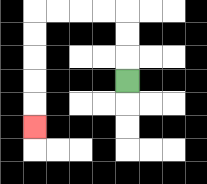{'start': '[5, 3]', 'end': '[1, 5]', 'path_directions': 'U,U,U,L,L,L,L,D,D,D,D,D', 'path_coordinates': '[[5, 3], [5, 2], [5, 1], [5, 0], [4, 0], [3, 0], [2, 0], [1, 0], [1, 1], [1, 2], [1, 3], [1, 4], [1, 5]]'}